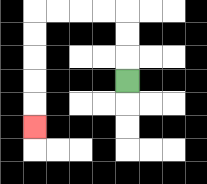{'start': '[5, 3]', 'end': '[1, 5]', 'path_directions': 'U,U,U,L,L,L,L,D,D,D,D,D', 'path_coordinates': '[[5, 3], [5, 2], [5, 1], [5, 0], [4, 0], [3, 0], [2, 0], [1, 0], [1, 1], [1, 2], [1, 3], [1, 4], [1, 5]]'}